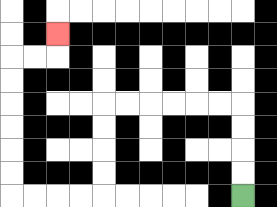{'start': '[10, 8]', 'end': '[2, 1]', 'path_directions': 'U,U,U,U,L,L,L,L,L,L,D,D,D,D,L,L,L,L,U,U,U,U,U,U,R,R,U', 'path_coordinates': '[[10, 8], [10, 7], [10, 6], [10, 5], [10, 4], [9, 4], [8, 4], [7, 4], [6, 4], [5, 4], [4, 4], [4, 5], [4, 6], [4, 7], [4, 8], [3, 8], [2, 8], [1, 8], [0, 8], [0, 7], [0, 6], [0, 5], [0, 4], [0, 3], [0, 2], [1, 2], [2, 2], [2, 1]]'}